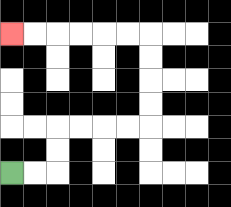{'start': '[0, 7]', 'end': '[0, 1]', 'path_directions': 'R,R,U,U,R,R,R,R,U,U,U,U,L,L,L,L,L,L', 'path_coordinates': '[[0, 7], [1, 7], [2, 7], [2, 6], [2, 5], [3, 5], [4, 5], [5, 5], [6, 5], [6, 4], [6, 3], [6, 2], [6, 1], [5, 1], [4, 1], [3, 1], [2, 1], [1, 1], [0, 1]]'}